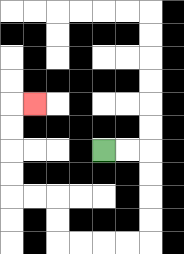{'start': '[4, 6]', 'end': '[1, 4]', 'path_directions': 'R,R,D,D,D,D,L,L,L,L,U,U,L,L,U,U,U,U,R', 'path_coordinates': '[[4, 6], [5, 6], [6, 6], [6, 7], [6, 8], [6, 9], [6, 10], [5, 10], [4, 10], [3, 10], [2, 10], [2, 9], [2, 8], [1, 8], [0, 8], [0, 7], [0, 6], [0, 5], [0, 4], [1, 4]]'}